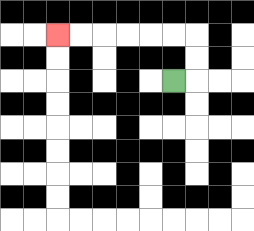{'start': '[7, 3]', 'end': '[2, 1]', 'path_directions': 'R,U,U,L,L,L,L,L,L', 'path_coordinates': '[[7, 3], [8, 3], [8, 2], [8, 1], [7, 1], [6, 1], [5, 1], [4, 1], [3, 1], [2, 1]]'}